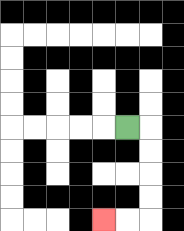{'start': '[5, 5]', 'end': '[4, 9]', 'path_directions': 'R,D,D,D,D,L,L', 'path_coordinates': '[[5, 5], [6, 5], [6, 6], [6, 7], [6, 8], [6, 9], [5, 9], [4, 9]]'}